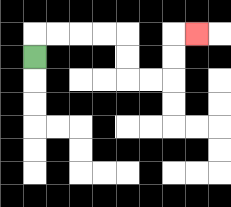{'start': '[1, 2]', 'end': '[8, 1]', 'path_directions': 'U,R,R,R,R,D,D,R,R,U,U,R', 'path_coordinates': '[[1, 2], [1, 1], [2, 1], [3, 1], [4, 1], [5, 1], [5, 2], [5, 3], [6, 3], [7, 3], [7, 2], [7, 1], [8, 1]]'}